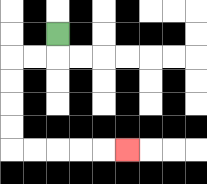{'start': '[2, 1]', 'end': '[5, 6]', 'path_directions': 'D,L,L,D,D,D,D,R,R,R,R,R', 'path_coordinates': '[[2, 1], [2, 2], [1, 2], [0, 2], [0, 3], [0, 4], [0, 5], [0, 6], [1, 6], [2, 6], [3, 6], [4, 6], [5, 6]]'}